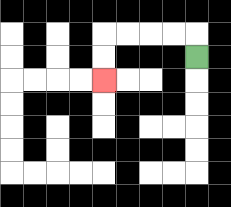{'start': '[8, 2]', 'end': '[4, 3]', 'path_directions': 'U,L,L,L,L,D,D', 'path_coordinates': '[[8, 2], [8, 1], [7, 1], [6, 1], [5, 1], [4, 1], [4, 2], [4, 3]]'}